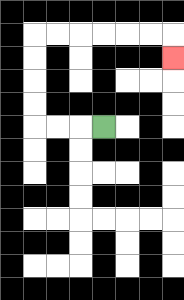{'start': '[4, 5]', 'end': '[7, 2]', 'path_directions': 'L,L,L,U,U,U,U,R,R,R,R,R,R,D', 'path_coordinates': '[[4, 5], [3, 5], [2, 5], [1, 5], [1, 4], [1, 3], [1, 2], [1, 1], [2, 1], [3, 1], [4, 1], [5, 1], [6, 1], [7, 1], [7, 2]]'}